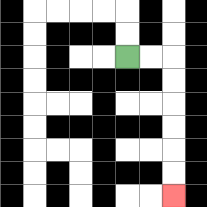{'start': '[5, 2]', 'end': '[7, 8]', 'path_directions': 'R,R,D,D,D,D,D,D', 'path_coordinates': '[[5, 2], [6, 2], [7, 2], [7, 3], [7, 4], [7, 5], [7, 6], [7, 7], [7, 8]]'}